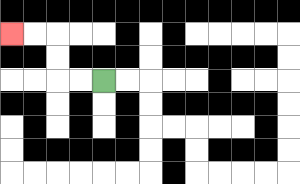{'start': '[4, 3]', 'end': '[0, 1]', 'path_directions': 'L,L,U,U,L,L', 'path_coordinates': '[[4, 3], [3, 3], [2, 3], [2, 2], [2, 1], [1, 1], [0, 1]]'}